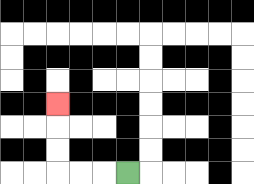{'start': '[5, 7]', 'end': '[2, 4]', 'path_directions': 'L,L,L,U,U,U', 'path_coordinates': '[[5, 7], [4, 7], [3, 7], [2, 7], [2, 6], [2, 5], [2, 4]]'}